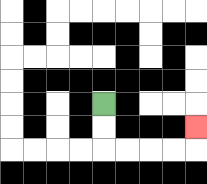{'start': '[4, 4]', 'end': '[8, 5]', 'path_directions': 'D,D,R,R,R,R,U', 'path_coordinates': '[[4, 4], [4, 5], [4, 6], [5, 6], [6, 6], [7, 6], [8, 6], [8, 5]]'}